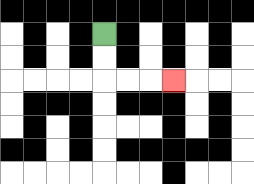{'start': '[4, 1]', 'end': '[7, 3]', 'path_directions': 'D,D,R,R,R', 'path_coordinates': '[[4, 1], [4, 2], [4, 3], [5, 3], [6, 3], [7, 3]]'}